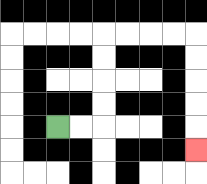{'start': '[2, 5]', 'end': '[8, 6]', 'path_directions': 'R,R,U,U,U,U,R,R,R,R,D,D,D,D,D', 'path_coordinates': '[[2, 5], [3, 5], [4, 5], [4, 4], [4, 3], [4, 2], [4, 1], [5, 1], [6, 1], [7, 1], [8, 1], [8, 2], [8, 3], [8, 4], [8, 5], [8, 6]]'}